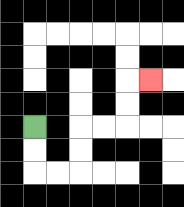{'start': '[1, 5]', 'end': '[6, 3]', 'path_directions': 'D,D,R,R,U,U,R,R,U,U,R', 'path_coordinates': '[[1, 5], [1, 6], [1, 7], [2, 7], [3, 7], [3, 6], [3, 5], [4, 5], [5, 5], [5, 4], [5, 3], [6, 3]]'}